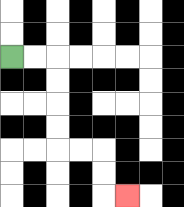{'start': '[0, 2]', 'end': '[5, 8]', 'path_directions': 'R,R,D,D,D,D,R,R,D,D,R', 'path_coordinates': '[[0, 2], [1, 2], [2, 2], [2, 3], [2, 4], [2, 5], [2, 6], [3, 6], [4, 6], [4, 7], [4, 8], [5, 8]]'}